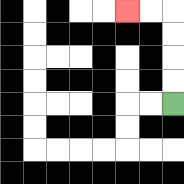{'start': '[7, 4]', 'end': '[5, 0]', 'path_directions': 'U,U,U,U,L,L', 'path_coordinates': '[[7, 4], [7, 3], [7, 2], [7, 1], [7, 0], [6, 0], [5, 0]]'}